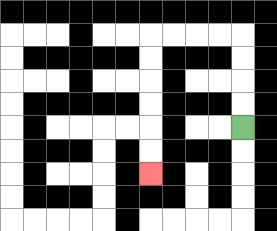{'start': '[10, 5]', 'end': '[6, 7]', 'path_directions': 'U,U,U,U,L,L,L,L,D,D,D,D,D,D', 'path_coordinates': '[[10, 5], [10, 4], [10, 3], [10, 2], [10, 1], [9, 1], [8, 1], [7, 1], [6, 1], [6, 2], [6, 3], [6, 4], [6, 5], [6, 6], [6, 7]]'}